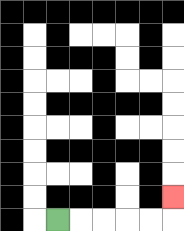{'start': '[2, 9]', 'end': '[7, 8]', 'path_directions': 'R,R,R,R,R,U', 'path_coordinates': '[[2, 9], [3, 9], [4, 9], [5, 9], [6, 9], [7, 9], [7, 8]]'}